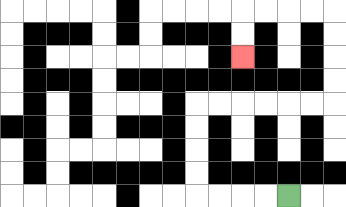{'start': '[12, 8]', 'end': '[10, 2]', 'path_directions': 'L,L,L,L,U,U,U,U,R,R,R,R,R,R,U,U,U,U,L,L,L,L,D,D', 'path_coordinates': '[[12, 8], [11, 8], [10, 8], [9, 8], [8, 8], [8, 7], [8, 6], [8, 5], [8, 4], [9, 4], [10, 4], [11, 4], [12, 4], [13, 4], [14, 4], [14, 3], [14, 2], [14, 1], [14, 0], [13, 0], [12, 0], [11, 0], [10, 0], [10, 1], [10, 2]]'}